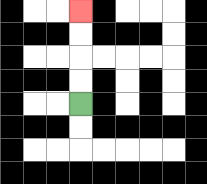{'start': '[3, 4]', 'end': '[3, 0]', 'path_directions': 'U,U,U,U', 'path_coordinates': '[[3, 4], [3, 3], [3, 2], [3, 1], [3, 0]]'}